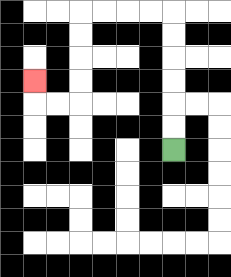{'start': '[7, 6]', 'end': '[1, 3]', 'path_directions': 'U,U,U,U,U,U,L,L,L,L,D,D,D,D,L,L,U', 'path_coordinates': '[[7, 6], [7, 5], [7, 4], [7, 3], [7, 2], [7, 1], [7, 0], [6, 0], [5, 0], [4, 0], [3, 0], [3, 1], [3, 2], [3, 3], [3, 4], [2, 4], [1, 4], [1, 3]]'}